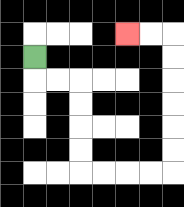{'start': '[1, 2]', 'end': '[5, 1]', 'path_directions': 'D,R,R,D,D,D,D,R,R,R,R,U,U,U,U,U,U,L,L', 'path_coordinates': '[[1, 2], [1, 3], [2, 3], [3, 3], [3, 4], [3, 5], [3, 6], [3, 7], [4, 7], [5, 7], [6, 7], [7, 7], [7, 6], [7, 5], [7, 4], [7, 3], [7, 2], [7, 1], [6, 1], [5, 1]]'}